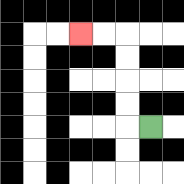{'start': '[6, 5]', 'end': '[3, 1]', 'path_directions': 'L,U,U,U,U,L,L', 'path_coordinates': '[[6, 5], [5, 5], [5, 4], [5, 3], [5, 2], [5, 1], [4, 1], [3, 1]]'}